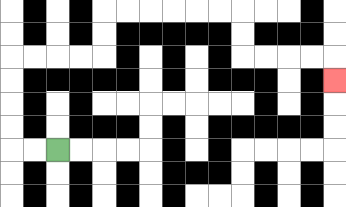{'start': '[2, 6]', 'end': '[14, 3]', 'path_directions': 'L,L,U,U,U,U,R,R,R,R,U,U,R,R,R,R,R,R,D,D,R,R,R,R,D', 'path_coordinates': '[[2, 6], [1, 6], [0, 6], [0, 5], [0, 4], [0, 3], [0, 2], [1, 2], [2, 2], [3, 2], [4, 2], [4, 1], [4, 0], [5, 0], [6, 0], [7, 0], [8, 0], [9, 0], [10, 0], [10, 1], [10, 2], [11, 2], [12, 2], [13, 2], [14, 2], [14, 3]]'}